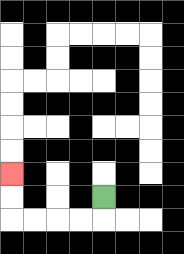{'start': '[4, 8]', 'end': '[0, 7]', 'path_directions': 'D,L,L,L,L,U,U', 'path_coordinates': '[[4, 8], [4, 9], [3, 9], [2, 9], [1, 9], [0, 9], [0, 8], [0, 7]]'}